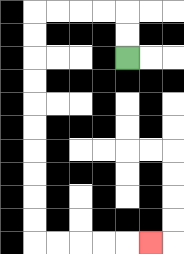{'start': '[5, 2]', 'end': '[6, 10]', 'path_directions': 'U,U,L,L,L,L,D,D,D,D,D,D,D,D,D,D,R,R,R,R,R', 'path_coordinates': '[[5, 2], [5, 1], [5, 0], [4, 0], [3, 0], [2, 0], [1, 0], [1, 1], [1, 2], [1, 3], [1, 4], [1, 5], [1, 6], [1, 7], [1, 8], [1, 9], [1, 10], [2, 10], [3, 10], [4, 10], [5, 10], [6, 10]]'}